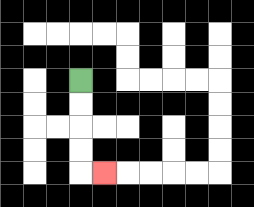{'start': '[3, 3]', 'end': '[4, 7]', 'path_directions': 'D,D,D,D,R', 'path_coordinates': '[[3, 3], [3, 4], [3, 5], [3, 6], [3, 7], [4, 7]]'}